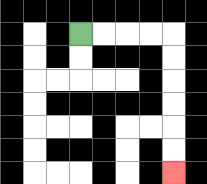{'start': '[3, 1]', 'end': '[7, 7]', 'path_directions': 'R,R,R,R,D,D,D,D,D,D', 'path_coordinates': '[[3, 1], [4, 1], [5, 1], [6, 1], [7, 1], [7, 2], [7, 3], [7, 4], [7, 5], [7, 6], [7, 7]]'}